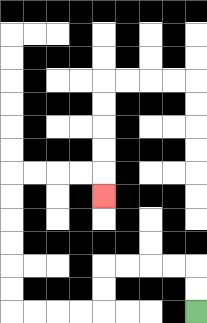{'start': '[8, 13]', 'end': '[4, 8]', 'path_directions': 'U,U,L,L,L,L,D,D,L,L,L,L,U,U,U,U,U,U,R,R,R,R,D', 'path_coordinates': '[[8, 13], [8, 12], [8, 11], [7, 11], [6, 11], [5, 11], [4, 11], [4, 12], [4, 13], [3, 13], [2, 13], [1, 13], [0, 13], [0, 12], [0, 11], [0, 10], [0, 9], [0, 8], [0, 7], [1, 7], [2, 7], [3, 7], [4, 7], [4, 8]]'}